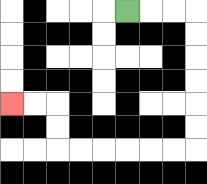{'start': '[5, 0]', 'end': '[0, 4]', 'path_directions': 'R,R,R,D,D,D,D,D,D,L,L,L,L,L,L,U,U,L,L', 'path_coordinates': '[[5, 0], [6, 0], [7, 0], [8, 0], [8, 1], [8, 2], [8, 3], [8, 4], [8, 5], [8, 6], [7, 6], [6, 6], [5, 6], [4, 6], [3, 6], [2, 6], [2, 5], [2, 4], [1, 4], [0, 4]]'}